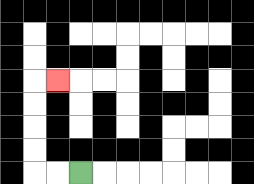{'start': '[3, 7]', 'end': '[2, 3]', 'path_directions': 'L,L,U,U,U,U,R', 'path_coordinates': '[[3, 7], [2, 7], [1, 7], [1, 6], [1, 5], [1, 4], [1, 3], [2, 3]]'}